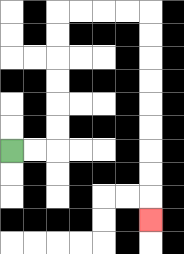{'start': '[0, 6]', 'end': '[6, 9]', 'path_directions': 'R,R,U,U,U,U,U,U,R,R,R,R,D,D,D,D,D,D,D,D,D', 'path_coordinates': '[[0, 6], [1, 6], [2, 6], [2, 5], [2, 4], [2, 3], [2, 2], [2, 1], [2, 0], [3, 0], [4, 0], [5, 0], [6, 0], [6, 1], [6, 2], [6, 3], [6, 4], [6, 5], [6, 6], [6, 7], [6, 8], [6, 9]]'}